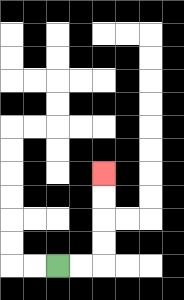{'start': '[2, 11]', 'end': '[4, 7]', 'path_directions': 'R,R,U,U,U,U', 'path_coordinates': '[[2, 11], [3, 11], [4, 11], [4, 10], [4, 9], [4, 8], [4, 7]]'}